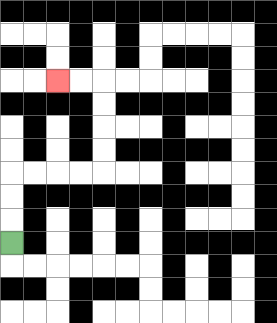{'start': '[0, 10]', 'end': '[2, 3]', 'path_directions': 'U,U,U,R,R,R,R,U,U,U,U,L,L', 'path_coordinates': '[[0, 10], [0, 9], [0, 8], [0, 7], [1, 7], [2, 7], [3, 7], [4, 7], [4, 6], [4, 5], [4, 4], [4, 3], [3, 3], [2, 3]]'}